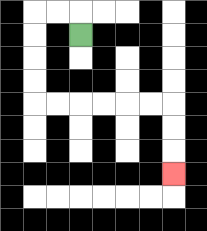{'start': '[3, 1]', 'end': '[7, 7]', 'path_directions': 'U,L,L,D,D,D,D,R,R,R,R,R,R,D,D,D', 'path_coordinates': '[[3, 1], [3, 0], [2, 0], [1, 0], [1, 1], [1, 2], [1, 3], [1, 4], [2, 4], [3, 4], [4, 4], [5, 4], [6, 4], [7, 4], [7, 5], [7, 6], [7, 7]]'}